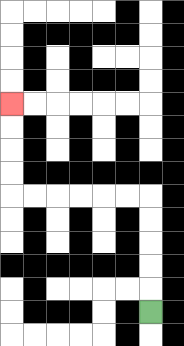{'start': '[6, 13]', 'end': '[0, 4]', 'path_directions': 'U,U,U,U,U,L,L,L,L,L,L,U,U,U,U', 'path_coordinates': '[[6, 13], [6, 12], [6, 11], [6, 10], [6, 9], [6, 8], [5, 8], [4, 8], [3, 8], [2, 8], [1, 8], [0, 8], [0, 7], [0, 6], [0, 5], [0, 4]]'}